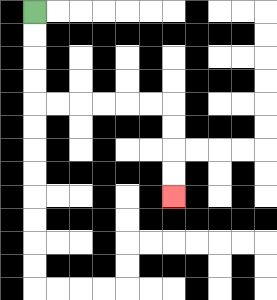{'start': '[1, 0]', 'end': '[7, 8]', 'path_directions': 'D,D,D,D,R,R,R,R,R,R,D,D,D,D', 'path_coordinates': '[[1, 0], [1, 1], [1, 2], [1, 3], [1, 4], [2, 4], [3, 4], [4, 4], [5, 4], [6, 4], [7, 4], [7, 5], [7, 6], [7, 7], [7, 8]]'}